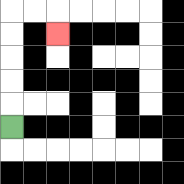{'start': '[0, 5]', 'end': '[2, 1]', 'path_directions': 'U,U,U,U,U,R,R,D', 'path_coordinates': '[[0, 5], [0, 4], [0, 3], [0, 2], [0, 1], [0, 0], [1, 0], [2, 0], [2, 1]]'}